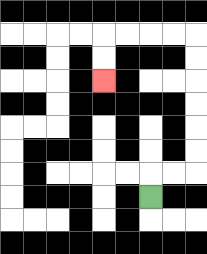{'start': '[6, 8]', 'end': '[4, 3]', 'path_directions': 'U,R,R,U,U,U,U,U,U,L,L,L,L,D,D', 'path_coordinates': '[[6, 8], [6, 7], [7, 7], [8, 7], [8, 6], [8, 5], [8, 4], [8, 3], [8, 2], [8, 1], [7, 1], [6, 1], [5, 1], [4, 1], [4, 2], [4, 3]]'}